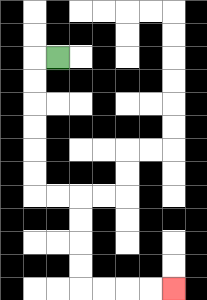{'start': '[2, 2]', 'end': '[7, 12]', 'path_directions': 'L,D,D,D,D,D,D,R,R,D,D,D,D,R,R,R,R', 'path_coordinates': '[[2, 2], [1, 2], [1, 3], [1, 4], [1, 5], [1, 6], [1, 7], [1, 8], [2, 8], [3, 8], [3, 9], [3, 10], [3, 11], [3, 12], [4, 12], [5, 12], [6, 12], [7, 12]]'}